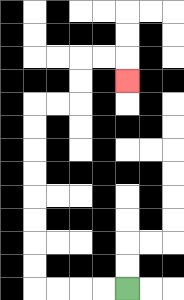{'start': '[5, 12]', 'end': '[5, 3]', 'path_directions': 'L,L,L,L,U,U,U,U,U,U,U,U,R,R,U,U,R,R,D', 'path_coordinates': '[[5, 12], [4, 12], [3, 12], [2, 12], [1, 12], [1, 11], [1, 10], [1, 9], [1, 8], [1, 7], [1, 6], [1, 5], [1, 4], [2, 4], [3, 4], [3, 3], [3, 2], [4, 2], [5, 2], [5, 3]]'}